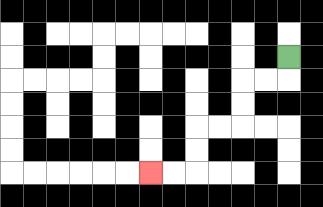{'start': '[12, 2]', 'end': '[6, 7]', 'path_directions': 'D,L,L,D,D,L,L,D,D,L,L', 'path_coordinates': '[[12, 2], [12, 3], [11, 3], [10, 3], [10, 4], [10, 5], [9, 5], [8, 5], [8, 6], [8, 7], [7, 7], [6, 7]]'}